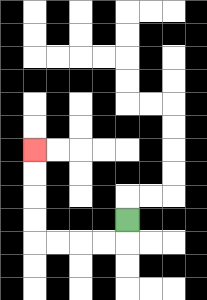{'start': '[5, 9]', 'end': '[1, 6]', 'path_directions': 'D,L,L,L,L,U,U,U,U', 'path_coordinates': '[[5, 9], [5, 10], [4, 10], [3, 10], [2, 10], [1, 10], [1, 9], [1, 8], [1, 7], [1, 6]]'}